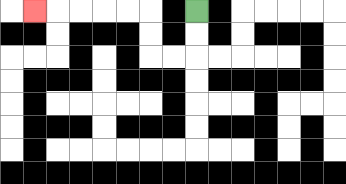{'start': '[8, 0]', 'end': '[1, 0]', 'path_directions': 'D,D,L,L,U,U,L,L,L,L,L', 'path_coordinates': '[[8, 0], [8, 1], [8, 2], [7, 2], [6, 2], [6, 1], [6, 0], [5, 0], [4, 0], [3, 0], [2, 0], [1, 0]]'}